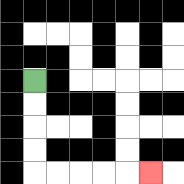{'start': '[1, 3]', 'end': '[6, 7]', 'path_directions': 'D,D,D,D,R,R,R,R,R', 'path_coordinates': '[[1, 3], [1, 4], [1, 5], [1, 6], [1, 7], [2, 7], [3, 7], [4, 7], [5, 7], [6, 7]]'}